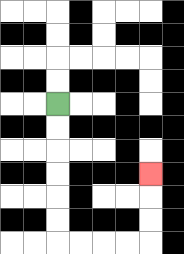{'start': '[2, 4]', 'end': '[6, 7]', 'path_directions': 'D,D,D,D,D,D,R,R,R,R,U,U,U', 'path_coordinates': '[[2, 4], [2, 5], [2, 6], [2, 7], [2, 8], [2, 9], [2, 10], [3, 10], [4, 10], [5, 10], [6, 10], [6, 9], [6, 8], [6, 7]]'}